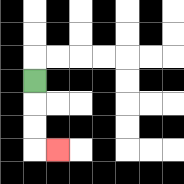{'start': '[1, 3]', 'end': '[2, 6]', 'path_directions': 'D,D,D,R', 'path_coordinates': '[[1, 3], [1, 4], [1, 5], [1, 6], [2, 6]]'}